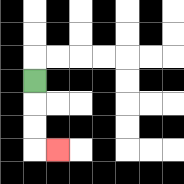{'start': '[1, 3]', 'end': '[2, 6]', 'path_directions': 'D,D,D,R', 'path_coordinates': '[[1, 3], [1, 4], [1, 5], [1, 6], [2, 6]]'}